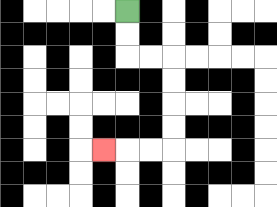{'start': '[5, 0]', 'end': '[4, 6]', 'path_directions': 'D,D,R,R,D,D,D,D,L,L,L', 'path_coordinates': '[[5, 0], [5, 1], [5, 2], [6, 2], [7, 2], [7, 3], [7, 4], [7, 5], [7, 6], [6, 6], [5, 6], [4, 6]]'}